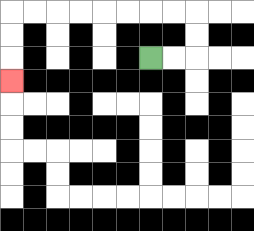{'start': '[6, 2]', 'end': '[0, 3]', 'path_directions': 'R,R,U,U,L,L,L,L,L,L,L,L,D,D,D', 'path_coordinates': '[[6, 2], [7, 2], [8, 2], [8, 1], [8, 0], [7, 0], [6, 0], [5, 0], [4, 0], [3, 0], [2, 0], [1, 0], [0, 0], [0, 1], [0, 2], [0, 3]]'}